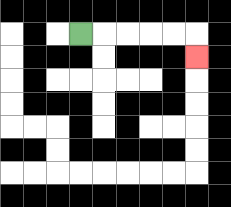{'start': '[3, 1]', 'end': '[8, 2]', 'path_directions': 'R,R,R,R,R,D', 'path_coordinates': '[[3, 1], [4, 1], [5, 1], [6, 1], [7, 1], [8, 1], [8, 2]]'}